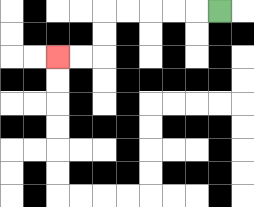{'start': '[9, 0]', 'end': '[2, 2]', 'path_directions': 'L,L,L,L,L,D,D,L,L', 'path_coordinates': '[[9, 0], [8, 0], [7, 0], [6, 0], [5, 0], [4, 0], [4, 1], [4, 2], [3, 2], [2, 2]]'}